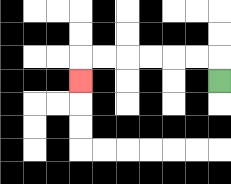{'start': '[9, 3]', 'end': '[3, 3]', 'path_directions': 'U,L,L,L,L,L,L,D', 'path_coordinates': '[[9, 3], [9, 2], [8, 2], [7, 2], [6, 2], [5, 2], [4, 2], [3, 2], [3, 3]]'}